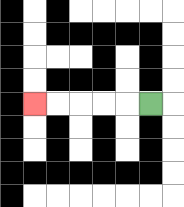{'start': '[6, 4]', 'end': '[1, 4]', 'path_directions': 'L,L,L,L,L', 'path_coordinates': '[[6, 4], [5, 4], [4, 4], [3, 4], [2, 4], [1, 4]]'}